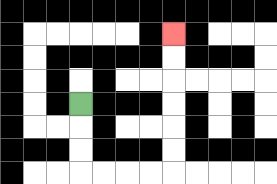{'start': '[3, 4]', 'end': '[7, 1]', 'path_directions': 'D,D,D,R,R,R,R,U,U,U,U,U,U', 'path_coordinates': '[[3, 4], [3, 5], [3, 6], [3, 7], [4, 7], [5, 7], [6, 7], [7, 7], [7, 6], [7, 5], [7, 4], [7, 3], [7, 2], [7, 1]]'}